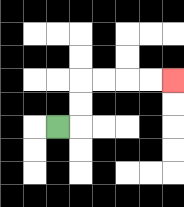{'start': '[2, 5]', 'end': '[7, 3]', 'path_directions': 'R,U,U,R,R,R,R', 'path_coordinates': '[[2, 5], [3, 5], [3, 4], [3, 3], [4, 3], [5, 3], [6, 3], [7, 3]]'}